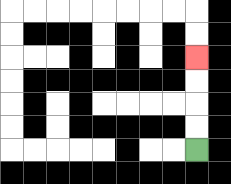{'start': '[8, 6]', 'end': '[8, 2]', 'path_directions': 'U,U,U,U', 'path_coordinates': '[[8, 6], [8, 5], [8, 4], [8, 3], [8, 2]]'}